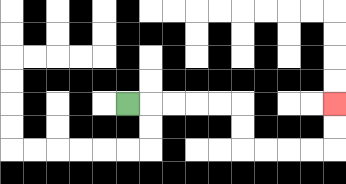{'start': '[5, 4]', 'end': '[14, 4]', 'path_directions': 'R,R,R,R,R,D,D,R,R,R,R,U,U', 'path_coordinates': '[[5, 4], [6, 4], [7, 4], [8, 4], [9, 4], [10, 4], [10, 5], [10, 6], [11, 6], [12, 6], [13, 6], [14, 6], [14, 5], [14, 4]]'}